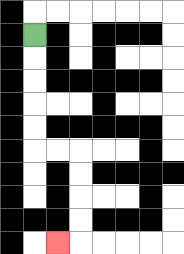{'start': '[1, 1]', 'end': '[2, 10]', 'path_directions': 'D,D,D,D,D,R,R,D,D,D,D,L', 'path_coordinates': '[[1, 1], [1, 2], [1, 3], [1, 4], [1, 5], [1, 6], [2, 6], [3, 6], [3, 7], [3, 8], [3, 9], [3, 10], [2, 10]]'}